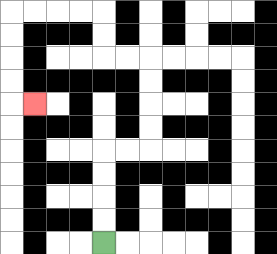{'start': '[4, 10]', 'end': '[1, 4]', 'path_directions': 'U,U,U,U,R,R,U,U,U,U,L,L,U,U,L,L,L,L,D,D,D,D,R', 'path_coordinates': '[[4, 10], [4, 9], [4, 8], [4, 7], [4, 6], [5, 6], [6, 6], [6, 5], [6, 4], [6, 3], [6, 2], [5, 2], [4, 2], [4, 1], [4, 0], [3, 0], [2, 0], [1, 0], [0, 0], [0, 1], [0, 2], [0, 3], [0, 4], [1, 4]]'}